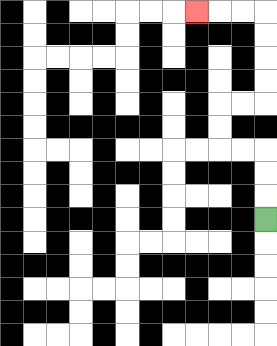{'start': '[11, 9]', 'end': '[8, 0]', 'path_directions': 'U,U,U,L,L,U,U,R,R,U,U,U,U,L,L,L', 'path_coordinates': '[[11, 9], [11, 8], [11, 7], [11, 6], [10, 6], [9, 6], [9, 5], [9, 4], [10, 4], [11, 4], [11, 3], [11, 2], [11, 1], [11, 0], [10, 0], [9, 0], [8, 0]]'}